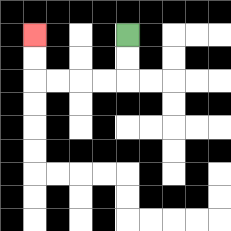{'start': '[5, 1]', 'end': '[1, 1]', 'path_directions': 'D,D,L,L,L,L,U,U', 'path_coordinates': '[[5, 1], [5, 2], [5, 3], [4, 3], [3, 3], [2, 3], [1, 3], [1, 2], [1, 1]]'}